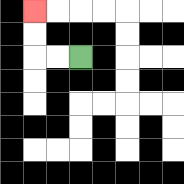{'start': '[3, 2]', 'end': '[1, 0]', 'path_directions': 'L,L,U,U', 'path_coordinates': '[[3, 2], [2, 2], [1, 2], [1, 1], [1, 0]]'}